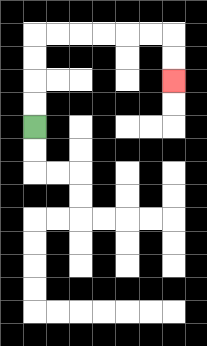{'start': '[1, 5]', 'end': '[7, 3]', 'path_directions': 'U,U,U,U,R,R,R,R,R,R,D,D', 'path_coordinates': '[[1, 5], [1, 4], [1, 3], [1, 2], [1, 1], [2, 1], [3, 1], [4, 1], [5, 1], [6, 1], [7, 1], [7, 2], [7, 3]]'}